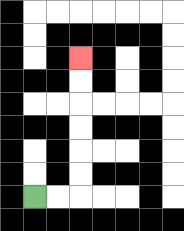{'start': '[1, 8]', 'end': '[3, 2]', 'path_directions': 'R,R,U,U,U,U,U,U', 'path_coordinates': '[[1, 8], [2, 8], [3, 8], [3, 7], [3, 6], [3, 5], [3, 4], [3, 3], [3, 2]]'}